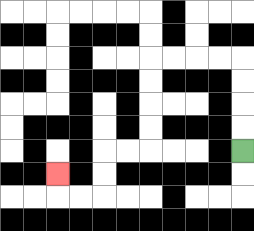{'start': '[10, 6]', 'end': '[2, 7]', 'path_directions': 'U,U,U,U,L,L,L,L,D,D,D,D,L,L,D,D,L,L,U', 'path_coordinates': '[[10, 6], [10, 5], [10, 4], [10, 3], [10, 2], [9, 2], [8, 2], [7, 2], [6, 2], [6, 3], [6, 4], [6, 5], [6, 6], [5, 6], [4, 6], [4, 7], [4, 8], [3, 8], [2, 8], [2, 7]]'}